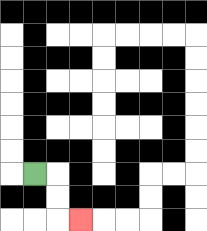{'start': '[1, 7]', 'end': '[3, 9]', 'path_directions': 'R,D,D,R', 'path_coordinates': '[[1, 7], [2, 7], [2, 8], [2, 9], [3, 9]]'}